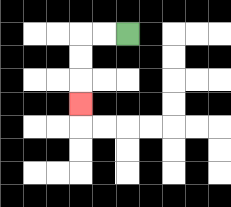{'start': '[5, 1]', 'end': '[3, 4]', 'path_directions': 'L,L,D,D,D', 'path_coordinates': '[[5, 1], [4, 1], [3, 1], [3, 2], [3, 3], [3, 4]]'}